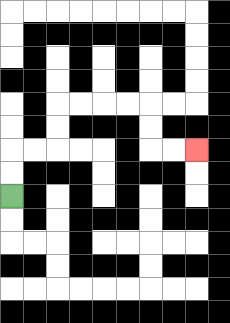{'start': '[0, 8]', 'end': '[8, 6]', 'path_directions': 'U,U,R,R,U,U,R,R,R,R,D,D,R,R', 'path_coordinates': '[[0, 8], [0, 7], [0, 6], [1, 6], [2, 6], [2, 5], [2, 4], [3, 4], [4, 4], [5, 4], [6, 4], [6, 5], [6, 6], [7, 6], [8, 6]]'}